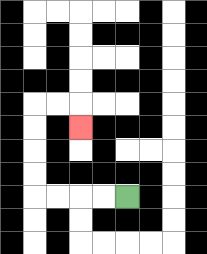{'start': '[5, 8]', 'end': '[3, 5]', 'path_directions': 'L,L,L,L,U,U,U,U,R,R,D', 'path_coordinates': '[[5, 8], [4, 8], [3, 8], [2, 8], [1, 8], [1, 7], [1, 6], [1, 5], [1, 4], [2, 4], [3, 4], [3, 5]]'}